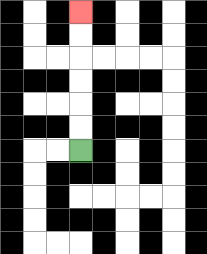{'start': '[3, 6]', 'end': '[3, 0]', 'path_directions': 'U,U,U,U,U,U', 'path_coordinates': '[[3, 6], [3, 5], [3, 4], [3, 3], [3, 2], [3, 1], [3, 0]]'}